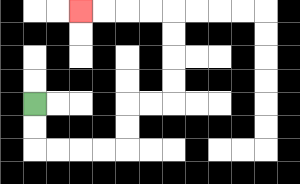{'start': '[1, 4]', 'end': '[3, 0]', 'path_directions': 'D,D,R,R,R,R,U,U,R,R,U,U,U,U,L,L,L,L', 'path_coordinates': '[[1, 4], [1, 5], [1, 6], [2, 6], [3, 6], [4, 6], [5, 6], [5, 5], [5, 4], [6, 4], [7, 4], [7, 3], [7, 2], [7, 1], [7, 0], [6, 0], [5, 0], [4, 0], [3, 0]]'}